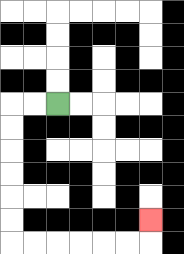{'start': '[2, 4]', 'end': '[6, 9]', 'path_directions': 'L,L,D,D,D,D,D,D,R,R,R,R,R,R,U', 'path_coordinates': '[[2, 4], [1, 4], [0, 4], [0, 5], [0, 6], [0, 7], [0, 8], [0, 9], [0, 10], [1, 10], [2, 10], [3, 10], [4, 10], [5, 10], [6, 10], [6, 9]]'}